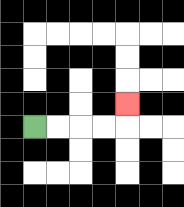{'start': '[1, 5]', 'end': '[5, 4]', 'path_directions': 'R,R,R,R,U', 'path_coordinates': '[[1, 5], [2, 5], [3, 5], [4, 5], [5, 5], [5, 4]]'}